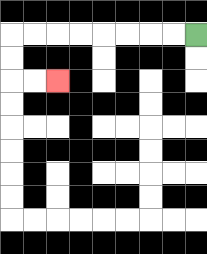{'start': '[8, 1]', 'end': '[2, 3]', 'path_directions': 'L,L,L,L,L,L,L,L,D,D,R,R', 'path_coordinates': '[[8, 1], [7, 1], [6, 1], [5, 1], [4, 1], [3, 1], [2, 1], [1, 1], [0, 1], [0, 2], [0, 3], [1, 3], [2, 3]]'}